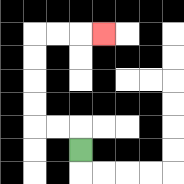{'start': '[3, 6]', 'end': '[4, 1]', 'path_directions': 'U,L,L,U,U,U,U,R,R,R', 'path_coordinates': '[[3, 6], [3, 5], [2, 5], [1, 5], [1, 4], [1, 3], [1, 2], [1, 1], [2, 1], [3, 1], [4, 1]]'}